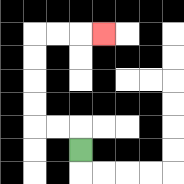{'start': '[3, 6]', 'end': '[4, 1]', 'path_directions': 'U,L,L,U,U,U,U,R,R,R', 'path_coordinates': '[[3, 6], [3, 5], [2, 5], [1, 5], [1, 4], [1, 3], [1, 2], [1, 1], [2, 1], [3, 1], [4, 1]]'}